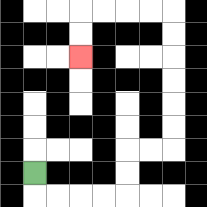{'start': '[1, 7]', 'end': '[3, 2]', 'path_directions': 'D,R,R,R,R,U,U,R,R,U,U,U,U,U,U,L,L,L,L,D,D', 'path_coordinates': '[[1, 7], [1, 8], [2, 8], [3, 8], [4, 8], [5, 8], [5, 7], [5, 6], [6, 6], [7, 6], [7, 5], [7, 4], [7, 3], [7, 2], [7, 1], [7, 0], [6, 0], [5, 0], [4, 0], [3, 0], [3, 1], [3, 2]]'}